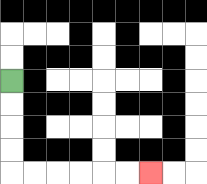{'start': '[0, 3]', 'end': '[6, 7]', 'path_directions': 'D,D,D,D,R,R,R,R,R,R', 'path_coordinates': '[[0, 3], [0, 4], [0, 5], [0, 6], [0, 7], [1, 7], [2, 7], [3, 7], [4, 7], [5, 7], [6, 7]]'}